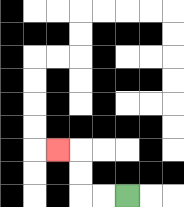{'start': '[5, 8]', 'end': '[2, 6]', 'path_directions': 'L,L,U,U,L', 'path_coordinates': '[[5, 8], [4, 8], [3, 8], [3, 7], [3, 6], [2, 6]]'}